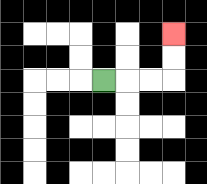{'start': '[4, 3]', 'end': '[7, 1]', 'path_directions': 'R,R,R,U,U', 'path_coordinates': '[[4, 3], [5, 3], [6, 3], [7, 3], [7, 2], [7, 1]]'}